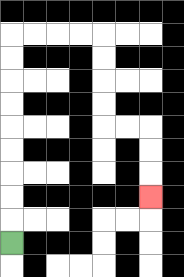{'start': '[0, 10]', 'end': '[6, 8]', 'path_directions': 'U,U,U,U,U,U,U,U,U,R,R,R,R,D,D,D,D,R,R,D,D,D', 'path_coordinates': '[[0, 10], [0, 9], [0, 8], [0, 7], [0, 6], [0, 5], [0, 4], [0, 3], [0, 2], [0, 1], [1, 1], [2, 1], [3, 1], [4, 1], [4, 2], [4, 3], [4, 4], [4, 5], [5, 5], [6, 5], [6, 6], [6, 7], [6, 8]]'}